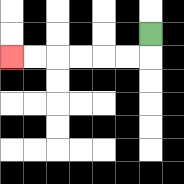{'start': '[6, 1]', 'end': '[0, 2]', 'path_directions': 'D,L,L,L,L,L,L', 'path_coordinates': '[[6, 1], [6, 2], [5, 2], [4, 2], [3, 2], [2, 2], [1, 2], [0, 2]]'}